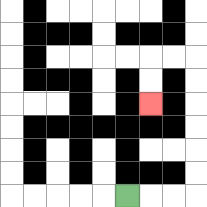{'start': '[5, 8]', 'end': '[6, 4]', 'path_directions': 'R,R,R,U,U,U,U,U,U,L,L,D,D', 'path_coordinates': '[[5, 8], [6, 8], [7, 8], [8, 8], [8, 7], [8, 6], [8, 5], [8, 4], [8, 3], [8, 2], [7, 2], [6, 2], [6, 3], [6, 4]]'}